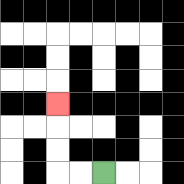{'start': '[4, 7]', 'end': '[2, 4]', 'path_directions': 'L,L,U,U,U', 'path_coordinates': '[[4, 7], [3, 7], [2, 7], [2, 6], [2, 5], [2, 4]]'}